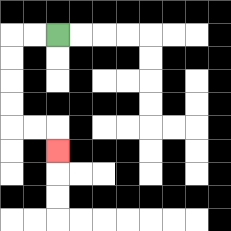{'start': '[2, 1]', 'end': '[2, 6]', 'path_directions': 'L,L,D,D,D,D,R,R,D', 'path_coordinates': '[[2, 1], [1, 1], [0, 1], [0, 2], [0, 3], [0, 4], [0, 5], [1, 5], [2, 5], [2, 6]]'}